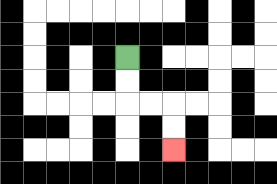{'start': '[5, 2]', 'end': '[7, 6]', 'path_directions': 'D,D,R,R,D,D', 'path_coordinates': '[[5, 2], [5, 3], [5, 4], [6, 4], [7, 4], [7, 5], [7, 6]]'}